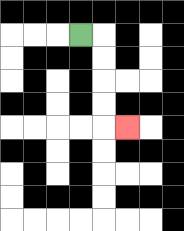{'start': '[3, 1]', 'end': '[5, 5]', 'path_directions': 'R,D,D,D,D,R', 'path_coordinates': '[[3, 1], [4, 1], [4, 2], [4, 3], [4, 4], [4, 5], [5, 5]]'}